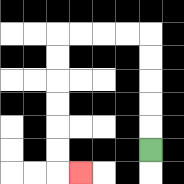{'start': '[6, 6]', 'end': '[3, 7]', 'path_directions': 'U,U,U,U,U,L,L,L,L,D,D,D,D,D,D,R', 'path_coordinates': '[[6, 6], [6, 5], [6, 4], [6, 3], [6, 2], [6, 1], [5, 1], [4, 1], [3, 1], [2, 1], [2, 2], [2, 3], [2, 4], [2, 5], [2, 6], [2, 7], [3, 7]]'}